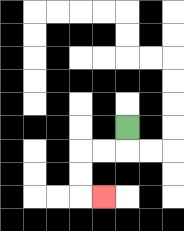{'start': '[5, 5]', 'end': '[4, 8]', 'path_directions': 'D,L,L,D,D,R', 'path_coordinates': '[[5, 5], [5, 6], [4, 6], [3, 6], [3, 7], [3, 8], [4, 8]]'}